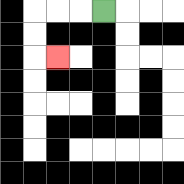{'start': '[4, 0]', 'end': '[2, 2]', 'path_directions': 'L,L,L,D,D,R', 'path_coordinates': '[[4, 0], [3, 0], [2, 0], [1, 0], [1, 1], [1, 2], [2, 2]]'}